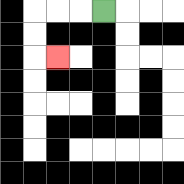{'start': '[4, 0]', 'end': '[2, 2]', 'path_directions': 'L,L,L,D,D,R', 'path_coordinates': '[[4, 0], [3, 0], [2, 0], [1, 0], [1, 1], [1, 2], [2, 2]]'}